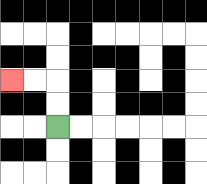{'start': '[2, 5]', 'end': '[0, 3]', 'path_directions': 'U,U,L,L', 'path_coordinates': '[[2, 5], [2, 4], [2, 3], [1, 3], [0, 3]]'}